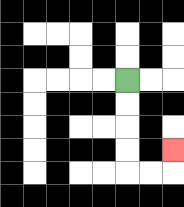{'start': '[5, 3]', 'end': '[7, 6]', 'path_directions': 'D,D,D,D,R,R,U', 'path_coordinates': '[[5, 3], [5, 4], [5, 5], [5, 6], [5, 7], [6, 7], [7, 7], [7, 6]]'}